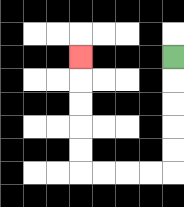{'start': '[7, 2]', 'end': '[3, 2]', 'path_directions': 'D,D,D,D,D,L,L,L,L,U,U,U,U,U', 'path_coordinates': '[[7, 2], [7, 3], [7, 4], [7, 5], [7, 6], [7, 7], [6, 7], [5, 7], [4, 7], [3, 7], [3, 6], [3, 5], [3, 4], [3, 3], [3, 2]]'}